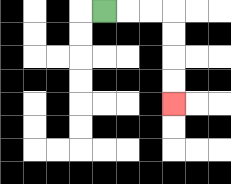{'start': '[4, 0]', 'end': '[7, 4]', 'path_directions': 'R,R,R,D,D,D,D', 'path_coordinates': '[[4, 0], [5, 0], [6, 0], [7, 0], [7, 1], [7, 2], [7, 3], [7, 4]]'}